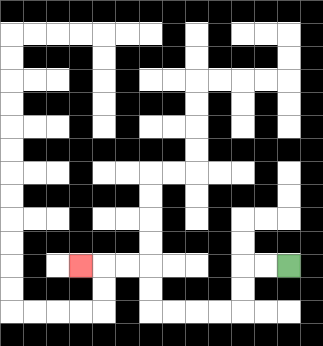{'start': '[12, 11]', 'end': '[3, 11]', 'path_directions': 'L,L,D,D,L,L,L,L,U,U,L,L,L', 'path_coordinates': '[[12, 11], [11, 11], [10, 11], [10, 12], [10, 13], [9, 13], [8, 13], [7, 13], [6, 13], [6, 12], [6, 11], [5, 11], [4, 11], [3, 11]]'}